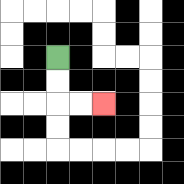{'start': '[2, 2]', 'end': '[4, 4]', 'path_directions': 'D,D,R,R', 'path_coordinates': '[[2, 2], [2, 3], [2, 4], [3, 4], [4, 4]]'}